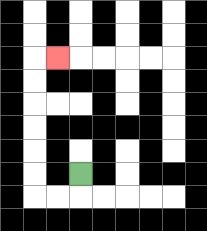{'start': '[3, 7]', 'end': '[2, 2]', 'path_directions': 'D,L,L,U,U,U,U,U,U,R', 'path_coordinates': '[[3, 7], [3, 8], [2, 8], [1, 8], [1, 7], [1, 6], [1, 5], [1, 4], [1, 3], [1, 2], [2, 2]]'}